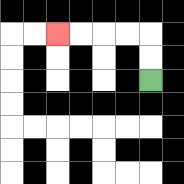{'start': '[6, 3]', 'end': '[2, 1]', 'path_directions': 'U,U,L,L,L,L', 'path_coordinates': '[[6, 3], [6, 2], [6, 1], [5, 1], [4, 1], [3, 1], [2, 1]]'}